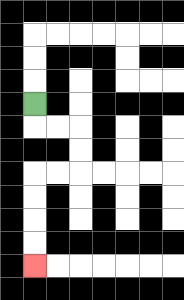{'start': '[1, 4]', 'end': '[1, 11]', 'path_directions': 'D,R,R,D,D,L,L,D,D,D,D', 'path_coordinates': '[[1, 4], [1, 5], [2, 5], [3, 5], [3, 6], [3, 7], [2, 7], [1, 7], [1, 8], [1, 9], [1, 10], [1, 11]]'}